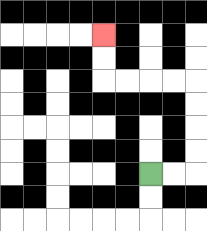{'start': '[6, 7]', 'end': '[4, 1]', 'path_directions': 'R,R,U,U,U,U,L,L,L,L,U,U', 'path_coordinates': '[[6, 7], [7, 7], [8, 7], [8, 6], [8, 5], [8, 4], [8, 3], [7, 3], [6, 3], [5, 3], [4, 3], [4, 2], [4, 1]]'}